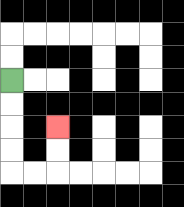{'start': '[0, 3]', 'end': '[2, 5]', 'path_directions': 'D,D,D,D,R,R,U,U', 'path_coordinates': '[[0, 3], [0, 4], [0, 5], [0, 6], [0, 7], [1, 7], [2, 7], [2, 6], [2, 5]]'}